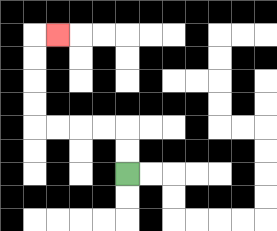{'start': '[5, 7]', 'end': '[2, 1]', 'path_directions': 'U,U,L,L,L,L,U,U,U,U,R', 'path_coordinates': '[[5, 7], [5, 6], [5, 5], [4, 5], [3, 5], [2, 5], [1, 5], [1, 4], [1, 3], [1, 2], [1, 1], [2, 1]]'}